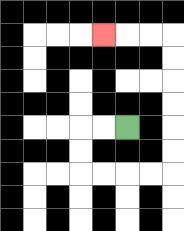{'start': '[5, 5]', 'end': '[4, 1]', 'path_directions': 'L,L,D,D,R,R,R,R,U,U,U,U,U,U,L,L,L', 'path_coordinates': '[[5, 5], [4, 5], [3, 5], [3, 6], [3, 7], [4, 7], [5, 7], [6, 7], [7, 7], [7, 6], [7, 5], [7, 4], [7, 3], [7, 2], [7, 1], [6, 1], [5, 1], [4, 1]]'}